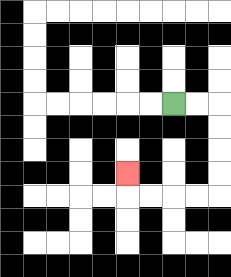{'start': '[7, 4]', 'end': '[5, 7]', 'path_directions': 'R,R,D,D,D,D,L,L,L,L,U', 'path_coordinates': '[[7, 4], [8, 4], [9, 4], [9, 5], [9, 6], [9, 7], [9, 8], [8, 8], [7, 8], [6, 8], [5, 8], [5, 7]]'}